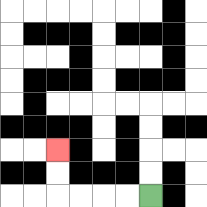{'start': '[6, 8]', 'end': '[2, 6]', 'path_directions': 'L,L,L,L,U,U', 'path_coordinates': '[[6, 8], [5, 8], [4, 8], [3, 8], [2, 8], [2, 7], [2, 6]]'}